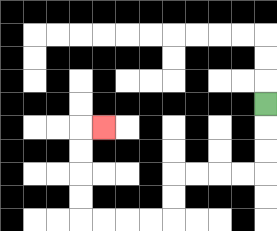{'start': '[11, 4]', 'end': '[4, 5]', 'path_directions': 'D,D,D,L,L,L,L,D,D,L,L,L,L,U,U,U,U,R', 'path_coordinates': '[[11, 4], [11, 5], [11, 6], [11, 7], [10, 7], [9, 7], [8, 7], [7, 7], [7, 8], [7, 9], [6, 9], [5, 9], [4, 9], [3, 9], [3, 8], [3, 7], [3, 6], [3, 5], [4, 5]]'}